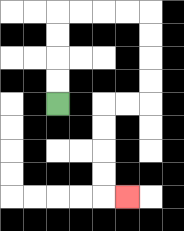{'start': '[2, 4]', 'end': '[5, 8]', 'path_directions': 'U,U,U,U,R,R,R,R,D,D,D,D,L,L,D,D,D,D,R', 'path_coordinates': '[[2, 4], [2, 3], [2, 2], [2, 1], [2, 0], [3, 0], [4, 0], [5, 0], [6, 0], [6, 1], [6, 2], [6, 3], [6, 4], [5, 4], [4, 4], [4, 5], [4, 6], [4, 7], [4, 8], [5, 8]]'}